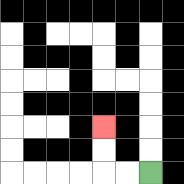{'start': '[6, 7]', 'end': '[4, 5]', 'path_directions': 'L,L,U,U', 'path_coordinates': '[[6, 7], [5, 7], [4, 7], [4, 6], [4, 5]]'}